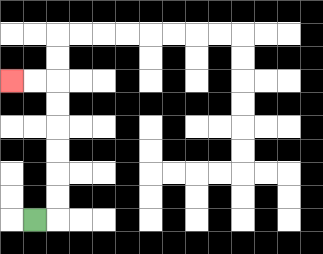{'start': '[1, 9]', 'end': '[0, 3]', 'path_directions': 'R,U,U,U,U,U,U,L,L', 'path_coordinates': '[[1, 9], [2, 9], [2, 8], [2, 7], [2, 6], [2, 5], [2, 4], [2, 3], [1, 3], [0, 3]]'}